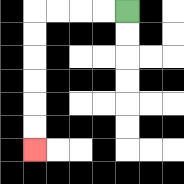{'start': '[5, 0]', 'end': '[1, 6]', 'path_directions': 'L,L,L,L,D,D,D,D,D,D', 'path_coordinates': '[[5, 0], [4, 0], [3, 0], [2, 0], [1, 0], [1, 1], [1, 2], [1, 3], [1, 4], [1, 5], [1, 6]]'}